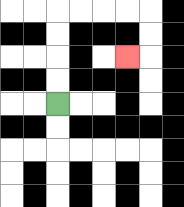{'start': '[2, 4]', 'end': '[5, 2]', 'path_directions': 'U,U,U,U,R,R,R,R,D,D,L', 'path_coordinates': '[[2, 4], [2, 3], [2, 2], [2, 1], [2, 0], [3, 0], [4, 0], [5, 0], [6, 0], [6, 1], [6, 2], [5, 2]]'}